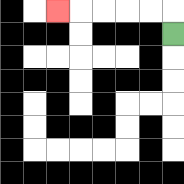{'start': '[7, 1]', 'end': '[2, 0]', 'path_directions': 'U,L,L,L,L,L', 'path_coordinates': '[[7, 1], [7, 0], [6, 0], [5, 0], [4, 0], [3, 0], [2, 0]]'}